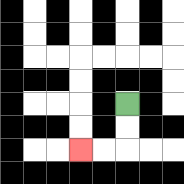{'start': '[5, 4]', 'end': '[3, 6]', 'path_directions': 'D,D,L,L', 'path_coordinates': '[[5, 4], [5, 5], [5, 6], [4, 6], [3, 6]]'}